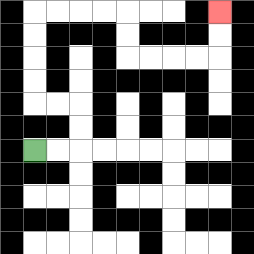{'start': '[1, 6]', 'end': '[9, 0]', 'path_directions': 'R,R,U,U,L,L,U,U,U,U,R,R,R,R,D,D,R,R,R,R,U,U', 'path_coordinates': '[[1, 6], [2, 6], [3, 6], [3, 5], [3, 4], [2, 4], [1, 4], [1, 3], [1, 2], [1, 1], [1, 0], [2, 0], [3, 0], [4, 0], [5, 0], [5, 1], [5, 2], [6, 2], [7, 2], [8, 2], [9, 2], [9, 1], [9, 0]]'}